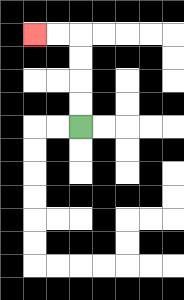{'start': '[3, 5]', 'end': '[1, 1]', 'path_directions': 'U,U,U,U,L,L', 'path_coordinates': '[[3, 5], [3, 4], [3, 3], [3, 2], [3, 1], [2, 1], [1, 1]]'}